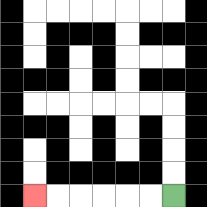{'start': '[7, 8]', 'end': '[1, 8]', 'path_directions': 'L,L,L,L,L,L', 'path_coordinates': '[[7, 8], [6, 8], [5, 8], [4, 8], [3, 8], [2, 8], [1, 8]]'}